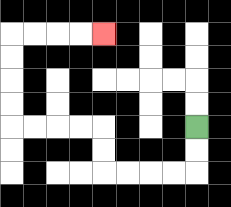{'start': '[8, 5]', 'end': '[4, 1]', 'path_directions': 'D,D,L,L,L,L,U,U,L,L,L,L,U,U,U,U,R,R,R,R', 'path_coordinates': '[[8, 5], [8, 6], [8, 7], [7, 7], [6, 7], [5, 7], [4, 7], [4, 6], [4, 5], [3, 5], [2, 5], [1, 5], [0, 5], [0, 4], [0, 3], [0, 2], [0, 1], [1, 1], [2, 1], [3, 1], [4, 1]]'}